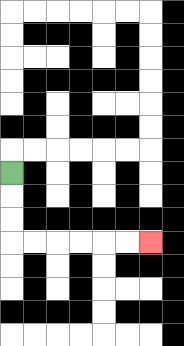{'start': '[0, 7]', 'end': '[6, 10]', 'path_directions': 'D,D,D,R,R,R,R,R,R', 'path_coordinates': '[[0, 7], [0, 8], [0, 9], [0, 10], [1, 10], [2, 10], [3, 10], [4, 10], [5, 10], [6, 10]]'}